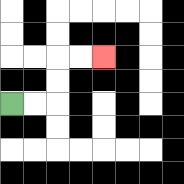{'start': '[0, 4]', 'end': '[4, 2]', 'path_directions': 'R,R,U,U,R,R', 'path_coordinates': '[[0, 4], [1, 4], [2, 4], [2, 3], [2, 2], [3, 2], [4, 2]]'}